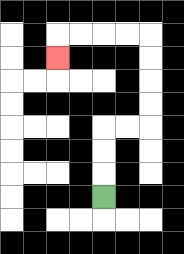{'start': '[4, 8]', 'end': '[2, 2]', 'path_directions': 'U,U,U,R,R,U,U,U,U,L,L,L,L,D', 'path_coordinates': '[[4, 8], [4, 7], [4, 6], [4, 5], [5, 5], [6, 5], [6, 4], [6, 3], [6, 2], [6, 1], [5, 1], [4, 1], [3, 1], [2, 1], [2, 2]]'}